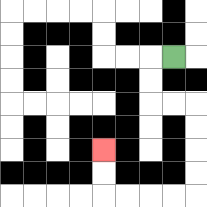{'start': '[7, 2]', 'end': '[4, 6]', 'path_directions': 'L,D,D,R,R,D,D,D,D,L,L,L,L,U,U', 'path_coordinates': '[[7, 2], [6, 2], [6, 3], [6, 4], [7, 4], [8, 4], [8, 5], [8, 6], [8, 7], [8, 8], [7, 8], [6, 8], [5, 8], [4, 8], [4, 7], [4, 6]]'}